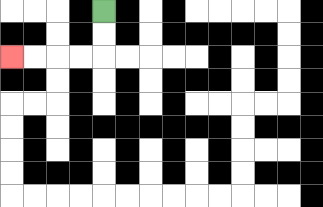{'start': '[4, 0]', 'end': '[0, 2]', 'path_directions': 'D,D,L,L,L,L', 'path_coordinates': '[[4, 0], [4, 1], [4, 2], [3, 2], [2, 2], [1, 2], [0, 2]]'}